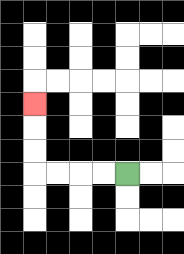{'start': '[5, 7]', 'end': '[1, 4]', 'path_directions': 'L,L,L,L,U,U,U', 'path_coordinates': '[[5, 7], [4, 7], [3, 7], [2, 7], [1, 7], [1, 6], [1, 5], [1, 4]]'}